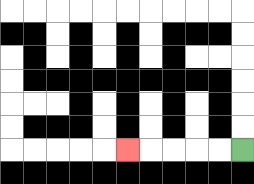{'start': '[10, 6]', 'end': '[5, 6]', 'path_directions': 'L,L,L,L,L', 'path_coordinates': '[[10, 6], [9, 6], [8, 6], [7, 6], [6, 6], [5, 6]]'}